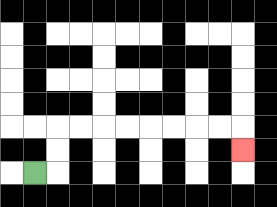{'start': '[1, 7]', 'end': '[10, 6]', 'path_directions': 'R,U,U,R,R,R,R,R,R,R,R,D', 'path_coordinates': '[[1, 7], [2, 7], [2, 6], [2, 5], [3, 5], [4, 5], [5, 5], [6, 5], [7, 5], [8, 5], [9, 5], [10, 5], [10, 6]]'}